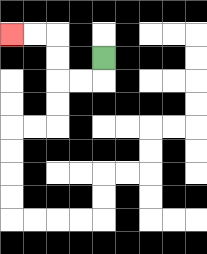{'start': '[4, 2]', 'end': '[0, 1]', 'path_directions': 'D,L,L,U,U,L,L', 'path_coordinates': '[[4, 2], [4, 3], [3, 3], [2, 3], [2, 2], [2, 1], [1, 1], [0, 1]]'}